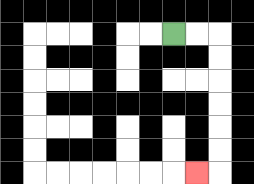{'start': '[7, 1]', 'end': '[8, 7]', 'path_directions': 'R,R,D,D,D,D,D,D,L', 'path_coordinates': '[[7, 1], [8, 1], [9, 1], [9, 2], [9, 3], [9, 4], [9, 5], [9, 6], [9, 7], [8, 7]]'}